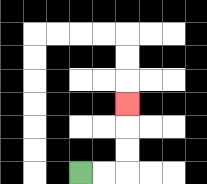{'start': '[3, 7]', 'end': '[5, 4]', 'path_directions': 'R,R,U,U,U', 'path_coordinates': '[[3, 7], [4, 7], [5, 7], [5, 6], [5, 5], [5, 4]]'}